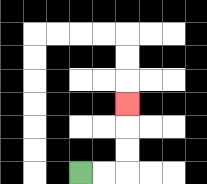{'start': '[3, 7]', 'end': '[5, 4]', 'path_directions': 'R,R,U,U,U', 'path_coordinates': '[[3, 7], [4, 7], [5, 7], [5, 6], [5, 5], [5, 4]]'}